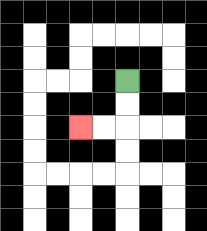{'start': '[5, 3]', 'end': '[3, 5]', 'path_directions': 'D,D,L,L', 'path_coordinates': '[[5, 3], [5, 4], [5, 5], [4, 5], [3, 5]]'}